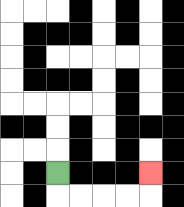{'start': '[2, 7]', 'end': '[6, 7]', 'path_directions': 'D,R,R,R,R,U', 'path_coordinates': '[[2, 7], [2, 8], [3, 8], [4, 8], [5, 8], [6, 8], [6, 7]]'}